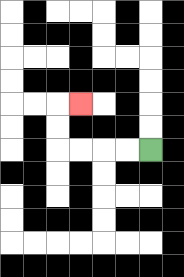{'start': '[6, 6]', 'end': '[3, 4]', 'path_directions': 'L,L,L,L,U,U,R', 'path_coordinates': '[[6, 6], [5, 6], [4, 6], [3, 6], [2, 6], [2, 5], [2, 4], [3, 4]]'}